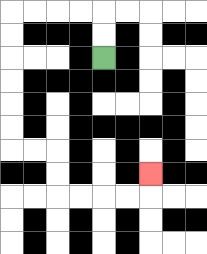{'start': '[4, 2]', 'end': '[6, 7]', 'path_directions': 'U,U,L,L,L,L,D,D,D,D,D,D,R,R,D,D,R,R,R,R,U', 'path_coordinates': '[[4, 2], [4, 1], [4, 0], [3, 0], [2, 0], [1, 0], [0, 0], [0, 1], [0, 2], [0, 3], [0, 4], [0, 5], [0, 6], [1, 6], [2, 6], [2, 7], [2, 8], [3, 8], [4, 8], [5, 8], [6, 8], [6, 7]]'}